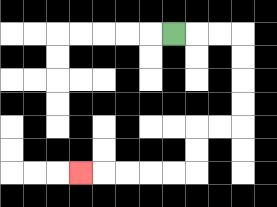{'start': '[7, 1]', 'end': '[3, 7]', 'path_directions': 'R,R,R,D,D,D,D,L,L,D,D,L,L,L,L,L', 'path_coordinates': '[[7, 1], [8, 1], [9, 1], [10, 1], [10, 2], [10, 3], [10, 4], [10, 5], [9, 5], [8, 5], [8, 6], [8, 7], [7, 7], [6, 7], [5, 7], [4, 7], [3, 7]]'}